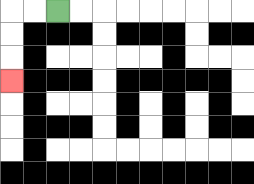{'start': '[2, 0]', 'end': '[0, 3]', 'path_directions': 'L,L,D,D,D', 'path_coordinates': '[[2, 0], [1, 0], [0, 0], [0, 1], [0, 2], [0, 3]]'}